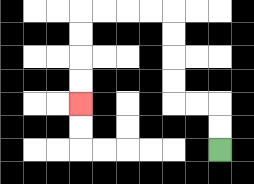{'start': '[9, 6]', 'end': '[3, 4]', 'path_directions': 'U,U,L,L,U,U,U,U,L,L,L,L,D,D,D,D', 'path_coordinates': '[[9, 6], [9, 5], [9, 4], [8, 4], [7, 4], [7, 3], [7, 2], [7, 1], [7, 0], [6, 0], [5, 0], [4, 0], [3, 0], [3, 1], [3, 2], [3, 3], [3, 4]]'}